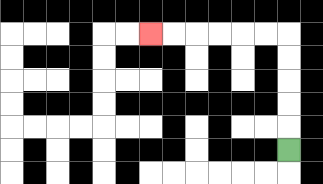{'start': '[12, 6]', 'end': '[6, 1]', 'path_directions': 'U,U,U,U,U,L,L,L,L,L,L', 'path_coordinates': '[[12, 6], [12, 5], [12, 4], [12, 3], [12, 2], [12, 1], [11, 1], [10, 1], [9, 1], [8, 1], [7, 1], [6, 1]]'}